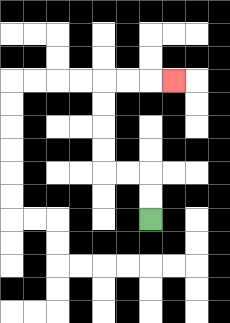{'start': '[6, 9]', 'end': '[7, 3]', 'path_directions': 'U,U,L,L,U,U,U,U,R,R,R', 'path_coordinates': '[[6, 9], [6, 8], [6, 7], [5, 7], [4, 7], [4, 6], [4, 5], [4, 4], [4, 3], [5, 3], [6, 3], [7, 3]]'}